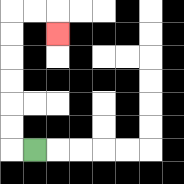{'start': '[1, 6]', 'end': '[2, 1]', 'path_directions': 'L,U,U,U,U,U,U,R,R,D', 'path_coordinates': '[[1, 6], [0, 6], [0, 5], [0, 4], [0, 3], [0, 2], [0, 1], [0, 0], [1, 0], [2, 0], [2, 1]]'}